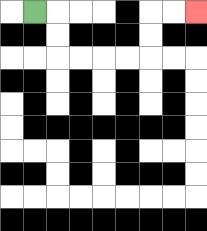{'start': '[1, 0]', 'end': '[8, 0]', 'path_directions': 'R,D,D,R,R,R,R,U,U,R,R', 'path_coordinates': '[[1, 0], [2, 0], [2, 1], [2, 2], [3, 2], [4, 2], [5, 2], [6, 2], [6, 1], [6, 0], [7, 0], [8, 0]]'}